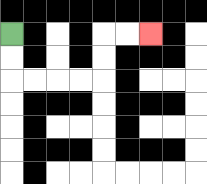{'start': '[0, 1]', 'end': '[6, 1]', 'path_directions': 'D,D,R,R,R,R,U,U,R,R', 'path_coordinates': '[[0, 1], [0, 2], [0, 3], [1, 3], [2, 3], [3, 3], [4, 3], [4, 2], [4, 1], [5, 1], [6, 1]]'}